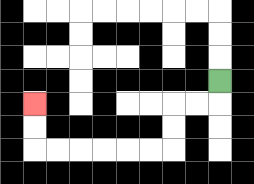{'start': '[9, 3]', 'end': '[1, 4]', 'path_directions': 'D,L,L,D,D,L,L,L,L,L,L,U,U', 'path_coordinates': '[[9, 3], [9, 4], [8, 4], [7, 4], [7, 5], [7, 6], [6, 6], [5, 6], [4, 6], [3, 6], [2, 6], [1, 6], [1, 5], [1, 4]]'}